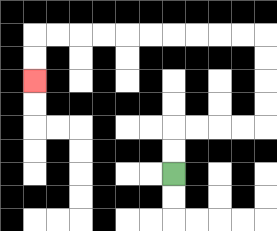{'start': '[7, 7]', 'end': '[1, 3]', 'path_directions': 'U,U,R,R,R,R,U,U,U,U,L,L,L,L,L,L,L,L,L,L,D,D', 'path_coordinates': '[[7, 7], [7, 6], [7, 5], [8, 5], [9, 5], [10, 5], [11, 5], [11, 4], [11, 3], [11, 2], [11, 1], [10, 1], [9, 1], [8, 1], [7, 1], [6, 1], [5, 1], [4, 1], [3, 1], [2, 1], [1, 1], [1, 2], [1, 3]]'}